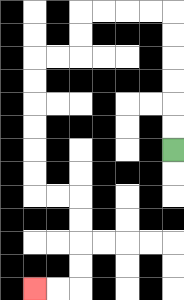{'start': '[7, 6]', 'end': '[1, 12]', 'path_directions': 'U,U,U,U,U,U,L,L,L,L,D,D,L,L,D,D,D,D,D,D,R,R,D,D,D,D,L,L', 'path_coordinates': '[[7, 6], [7, 5], [7, 4], [7, 3], [7, 2], [7, 1], [7, 0], [6, 0], [5, 0], [4, 0], [3, 0], [3, 1], [3, 2], [2, 2], [1, 2], [1, 3], [1, 4], [1, 5], [1, 6], [1, 7], [1, 8], [2, 8], [3, 8], [3, 9], [3, 10], [3, 11], [3, 12], [2, 12], [1, 12]]'}